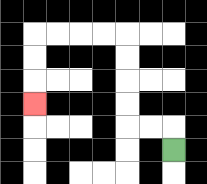{'start': '[7, 6]', 'end': '[1, 4]', 'path_directions': 'U,L,L,U,U,U,U,L,L,L,L,D,D,D', 'path_coordinates': '[[7, 6], [7, 5], [6, 5], [5, 5], [5, 4], [5, 3], [5, 2], [5, 1], [4, 1], [3, 1], [2, 1], [1, 1], [1, 2], [1, 3], [1, 4]]'}